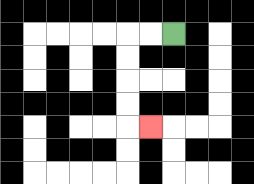{'start': '[7, 1]', 'end': '[6, 5]', 'path_directions': 'L,L,D,D,D,D,R', 'path_coordinates': '[[7, 1], [6, 1], [5, 1], [5, 2], [5, 3], [5, 4], [5, 5], [6, 5]]'}